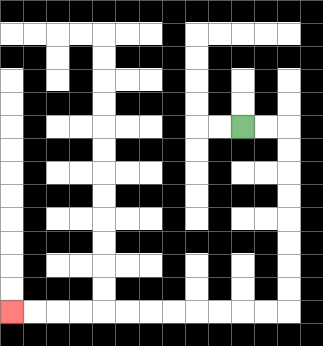{'start': '[10, 5]', 'end': '[0, 13]', 'path_directions': 'R,R,D,D,D,D,D,D,D,D,L,L,L,L,L,L,L,L,L,L,L,L', 'path_coordinates': '[[10, 5], [11, 5], [12, 5], [12, 6], [12, 7], [12, 8], [12, 9], [12, 10], [12, 11], [12, 12], [12, 13], [11, 13], [10, 13], [9, 13], [8, 13], [7, 13], [6, 13], [5, 13], [4, 13], [3, 13], [2, 13], [1, 13], [0, 13]]'}